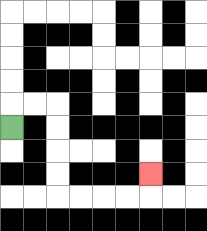{'start': '[0, 5]', 'end': '[6, 7]', 'path_directions': 'U,R,R,D,D,D,D,R,R,R,R,U', 'path_coordinates': '[[0, 5], [0, 4], [1, 4], [2, 4], [2, 5], [2, 6], [2, 7], [2, 8], [3, 8], [4, 8], [5, 8], [6, 8], [6, 7]]'}